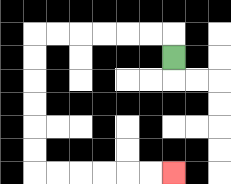{'start': '[7, 2]', 'end': '[7, 7]', 'path_directions': 'U,L,L,L,L,L,L,D,D,D,D,D,D,R,R,R,R,R,R', 'path_coordinates': '[[7, 2], [7, 1], [6, 1], [5, 1], [4, 1], [3, 1], [2, 1], [1, 1], [1, 2], [1, 3], [1, 4], [1, 5], [1, 6], [1, 7], [2, 7], [3, 7], [4, 7], [5, 7], [6, 7], [7, 7]]'}